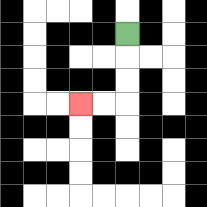{'start': '[5, 1]', 'end': '[3, 4]', 'path_directions': 'D,D,D,L,L', 'path_coordinates': '[[5, 1], [5, 2], [5, 3], [5, 4], [4, 4], [3, 4]]'}